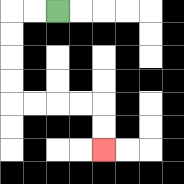{'start': '[2, 0]', 'end': '[4, 6]', 'path_directions': 'L,L,D,D,D,D,R,R,R,R,D,D', 'path_coordinates': '[[2, 0], [1, 0], [0, 0], [0, 1], [0, 2], [0, 3], [0, 4], [1, 4], [2, 4], [3, 4], [4, 4], [4, 5], [4, 6]]'}